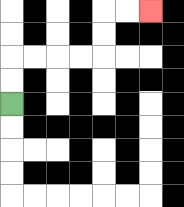{'start': '[0, 4]', 'end': '[6, 0]', 'path_directions': 'U,U,R,R,R,R,U,U,R,R', 'path_coordinates': '[[0, 4], [0, 3], [0, 2], [1, 2], [2, 2], [3, 2], [4, 2], [4, 1], [4, 0], [5, 0], [6, 0]]'}